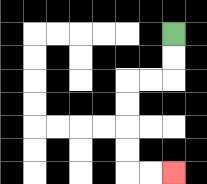{'start': '[7, 1]', 'end': '[7, 7]', 'path_directions': 'D,D,L,L,D,D,D,D,R,R', 'path_coordinates': '[[7, 1], [7, 2], [7, 3], [6, 3], [5, 3], [5, 4], [5, 5], [5, 6], [5, 7], [6, 7], [7, 7]]'}